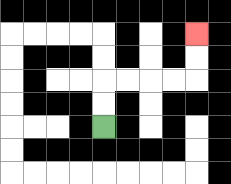{'start': '[4, 5]', 'end': '[8, 1]', 'path_directions': 'U,U,R,R,R,R,U,U', 'path_coordinates': '[[4, 5], [4, 4], [4, 3], [5, 3], [6, 3], [7, 3], [8, 3], [8, 2], [8, 1]]'}